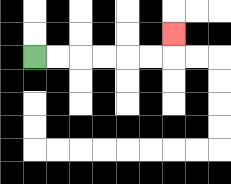{'start': '[1, 2]', 'end': '[7, 1]', 'path_directions': 'R,R,R,R,R,R,U', 'path_coordinates': '[[1, 2], [2, 2], [3, 2], [4, 2], [5, 2], [6, 2], [7, 2], [7, 1]]'}